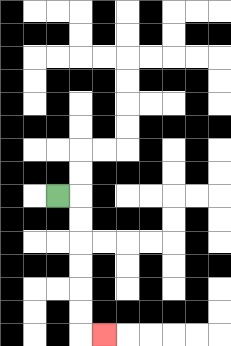{'start': '[2, 8]', 'end': '[4, 14]', 'path_directions': 'R,D,D,D,D,D,D,R', 'path_coordinates': '[[2, 8], [3, 8], [3, 9], [3, 10], [3, 11], [3, 12], [3, 13], [3, 14], [4, 14]]'}